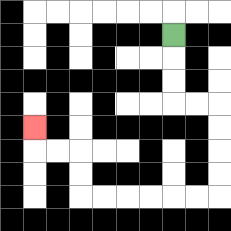{'start': '[7, 1]', 'end': '[1, 5]', 'path_directions': 'D,D,D,R,R,D,D,D,D,L,L,L,L,L,L,U,U,L,L,U', 'path_coordinates': '[[7, 1], [7, 2], [7, 3], [7, 4], [8, 4], [9, 4], [9, 5], [9, 6], [9, 7], [9, 8], [8, 8], [7, 8], [6, 8], [5, 8], [4, 8], [3, 8], [3, 7], [3, 6], [2, 6], [1, 6], [1, 5]]'}